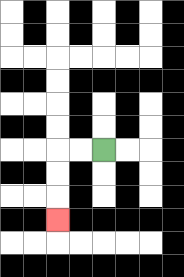{'start': '[4, 6]', 'end': '[2, 9]', 'path_directions': 'L,L,D,D,D', 'path_coordinates': '[[4, 6], [3, 6], [2, 6], [2, 7], [2, 8], [2, 9]]'}